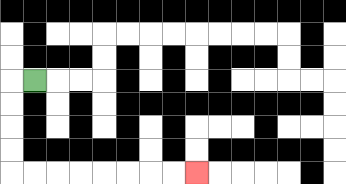{'start': '[1, 3]', 'end': '[8, 7]', 'path_directions': 'L,D,D,D,D,R,R,R,R,R,R,R,R', 'path_coordinates': '[[1, 3], [0, 3], [0, 4], [0, 5], [0, 6], [0, 7], [1, 7], [2, 7], [3, 7], [4, 7], [5, 7], [6, 7], [7, 7], [8, 7]]'}